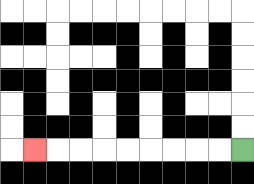{'start': '[10, 6]', 'end': '[1, 6]', 'path_directions': 'L,L,L,L,L,L,L,L,L', 'path_coordinates': '[[10, 6], [9, 6], [8, 6], [7, 6], [6, 6], [5, 6], [4, 6], [3, 6], [2, 6], [1, 6]]'}